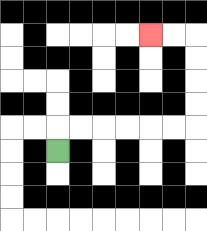{'start': '[2, 6]', 'end': '[6, 1]', 'path_directions': 'U,R,R,R,R,R,R,U,U,U,U,L,L', 'path_coordinates': '[[2, 6], [2, 5], [3, 5], [4, 5], [5, 5], [6, 5], [7, 5], [8, 5], [8, 4], [8, 3], [8, 2], [8, 1], [7, 1], [6, 1]]'}